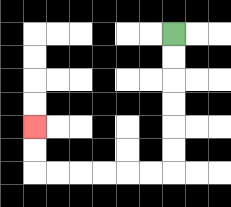{'start': '[7, 1]', 'end': '[1, 5]', 'path_directions': 'D,D,D,D,D,D,L,L,L,L,L,L,U,U', 'path_coordinates': '[[7, 1], [7, 2], [7, 3], [7, 4], [7, 5], [7, 6], [7, 7], [6, 7], [5, 7], [4, 7], [3, 7], [2, 7], [1, 7], [1, 6], [1, 5]]'}